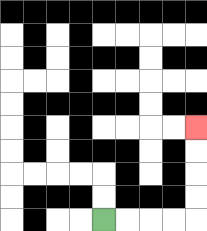{'start': '[4, 9]', 'end': '[8, 5]', 'path_directions': 'R,R,R,R,U,U,U,U', 'path_coordinates': '[[4, 9], [5, 9], [6, 9], [7, 9], [8, 9], [8, 8], [8, 7], [8, 6], [8, 5]]'}